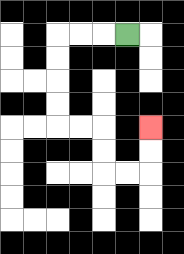{'start': '[5, 1]', 'end': '[6, 5]', 'path_directions': 'L,L,L,D,D,D,D,R,R,D,D,R,R,U,U', 'path_coordinates': '[[5, 1], [4, 1], [3, 1], [2, 1], [2, 2], [2, 3], [2, 4], [2, 5], [3, 5], [4, 5], [4, 6], [4, 7], [5, 7], [6, 7], [6, 6], [6, 5]]'}